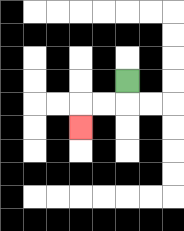{'start': '[5, 3]', 'end': '[3, 5]', 'path_directions': 'D,L,L,D', 'path_coordinates': '[[5, 3], [5, 4], [4, 4], [3, 4], [3, 5]]'}